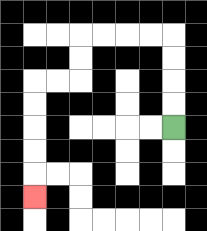{'start': '[7, 5]', 'end': '[1, 8]', 'path_directions': 'U,U,U,U,L,L,L,L,D,D,L,L,D,D,D,D,D', 'path_coordinates': '[[7, 5], [7, 4], [7, 3], [7, 2], [7, 1], [6, 1], [5, 1], [4, 1], [3, 1], [3, 2], [3, 3], [2, 3], [1, 3], [1, 4], [1, 5], [1, 6], [1, 7], [1, 8]]'}